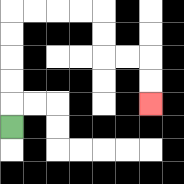{'start': '[0, 5]', 'end': '[6, 4]', 'path_directions': 'U,U,U,U,U,R,R,R,R,D,D,R,R,D,D', 'path_coordinates': '[[0, 5], [0, 4], [0, 3], [0, 2], [0, 1], [0, 0], [1, 0], [2, 0], [3, 0], [4, 0], [4, 1], [4, 2], [5, 2], [6, 2], [6, 3], [6, 4]]'}